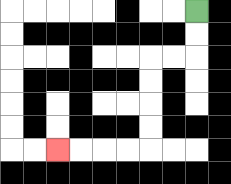{'start': '[8, 0]', 'end': '[2, 6]', 'path_directions': 'D,D,L,L,D,D,D,D,L,L,L,L', 'path_coordinates': '[[8, 0], [8, 1], [8, 2], [7, 2], [6, 2], [6, 3], [6, 4], [6, 5], [6, 6], [5, 6], [4, 6], [3, 6], [2, 6]]'}